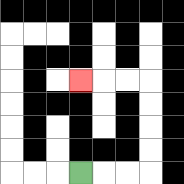{'start': '[3, 7]', 'end': '[3, 3]', 'path_directions': 'R,R,R,U,U,U,U,L,L,L', 'path_coordinates': '[[3, 7], [4, 7], [5, 7], [6, 7], [6, 6], [6, 5], [6, 4], [6, 3], [5, 3], [4, 3], [3, 3]]'}